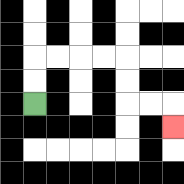{'start': '[1, 4]', 'end': '[7, 5]', 'path_directions': 'U,U,R,R,R,R,D,D,R,R,D', 'path_coordinates': '[[1, 4], [1, 3], [1, 2], [2, 2], [3, 2], [4, 2], [5, 2], [5, 3], [5, 4], [6, 4], [7, 4], [7, 5]]'}